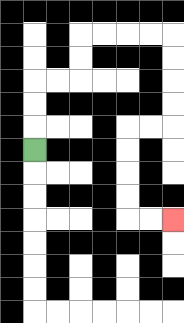{'start': '[1, 6]', 'end': '[7, 9]', 'path_directions': 'U,U,U,R,R,U,U,R,R,R,R,D,D,D,D,L,L,D,D,D,D,R,R', 'path_coordinates': '[[1, 6], [1, 5], [1, 4], [1, 3], [2, 3], [3, 3], [3, 2], [3, 1], [4, 1], [5, 1], [6, 1], [7, 1], [7, 2], [7, 3], [7, 4], [7, 5], [6, 5], [5, 5], [5, 6], [5, 7], [5, 8], [5, 9], [6, 9], [7, 9]]'}